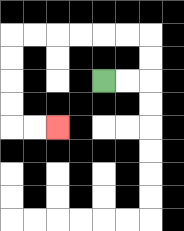{'start': '[4, 3]', 'end': '[2, 5]', 'path_directions': 'R,R,U,U,L,L,L,L,L,L,D,D,D,D,R,R', 'path_coordinates': '[[4, 3], [5, 3], [6, 3], [6, 2], [6, 1], [5, 1], [4, 1], [3, 1], [2, 1], [1, 1], [0, 1], [0, 2], [0, 3], [0, 4], [0, 5], [1, 5], [2, 5]]'}